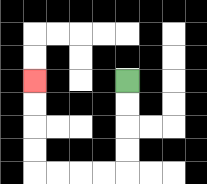{'start': '[5, 3]', 'end': '[1, 3]', 'path_directions': 'D,D,D,D,L,L,L,L,U,U,U,U', 'path_coordinates': '[[5, 3], [5, 4], [5, 5], [5, 6], [5, 7], [4, 7], [3, 7], [2, 7], [1, 7], [1, 6], [1, 5], [1, 4], [1, 3]]'}